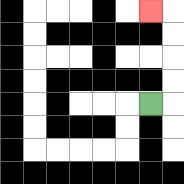{'start': '[6, 4]', 'end': '[6, 0]', 'path_directions': 'R,U,U,U,U,L', 'path_coordinates': '[[6, 4], [7, 4], [7, 3], [7, 2], [7, 1], [7, 0], [6, 0]]'}